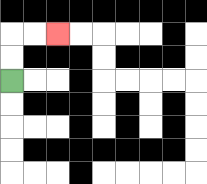{'start': '[0, 3]', 'end': '[2, 1]', 'path_directions': 'U,U,R,R', 'path_coordinates': '[[0, 3], [0, 2], [0, 1], [1, 1], [2, 1]]'}